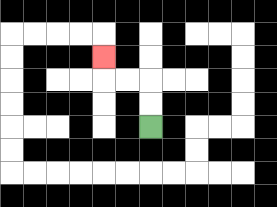{'start': '[6, 5]', 'end': '[4, 2]', 'path_directions': 'U,U,L,L,U', 'path_coordinates': '[[6, 5], [6, 4], [6, 3], [5, 3], [4, 3], [4, 2]]'}